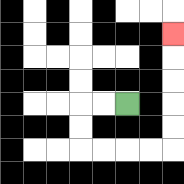{'start': '[5, 4]', 'end': '[7, 1]', 'path_directions': 'L,L,D,D,R,R,R,R,U,U,U,U,U', 'path_coordinates': '[[5, 4], [4, 4], [3, 4], [3, 5], [3, 6], [4, 6], [5, 6], [6, 6], [7, 6], [7, 5], [7, 4], [7, 3], [7, 2], [7, 1]]'}